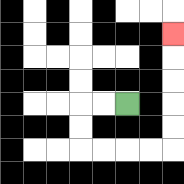{'start': '[5, 4]', 'end': '[7, 1]', 'path_directions': 'L,L,D,D,R,R,R,R,U,U,U,U,U', 'path_coordinates': '[[5, 4], [4, 4], [3, 4], [3, 5], [3, 6], [4, 6], [5, 6], [6, 6], [7, 6], [7, 5], [7, 4], [7, 3], [7, 2], [7, 1]]'}